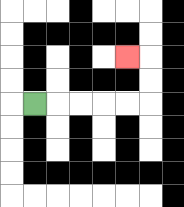{'start': '[1, 4]', 'end': '[5, 2]', 'path_directions': 'R,R,R,R,R,U,U,L', 'path_coordinates': '[[1, 4], [2, 4], [3, 4], [4, 4], [5, 4], [6, 4], [6, 3], [6, 2], [5, 2]]'}